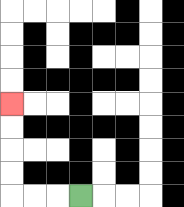{'start': '[3, 8]', 'end': '[0, 4]', 'path_directions': 'L,L,L,U,U,U,U', 'path_coordinates': '[[3, 8], [2, 8], [1, 8], [0, 8], [0, 7], [0, 6], [0, 5], [0, 4]]'}